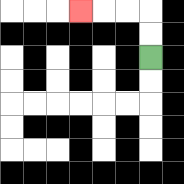{'start': '[6, 2]', 'end': '[3, 0]', 'path_directions': 'U,U,L,L,L', 'path_coordinates': '[[6, 2], [6, 1], [6, 0], [5, 0], [4, 0], [3, 0]]'}